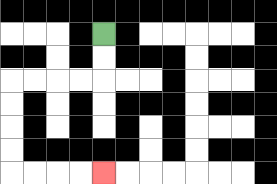{'start': '[4, 1]', 'end': '[4, 7]', 'path_directions': 'D,D,L,L,L,L,D,D,D,D,R,R,R,R', 'path_coordinates': '[[4, 1], [4, 2], [4, 3], [3, 3], [2, 3], [1, 3], [0, 3], [0, 4], [0, 5], [0, 6], [0, 7], [1, 7], [2, 7], [3, 7], [4, 7]]'}